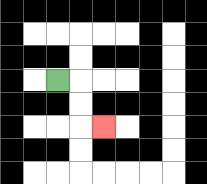{'start': '[2, 3]', 'end': '[4, 5]', 'path_directions': 'R,D,D,R', 'path_coordinates': '[[2, 3], [3, 3], [3, 4], [3, 5], [4, 5]]'}